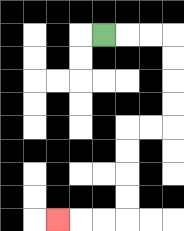{'start': '[4, 1]', 'end': '[2, 9]', 'path_directions': 'R,R,R,D,D,D,D,L,L,D,D,D,D,L,L,L', 'path_coordinates': '[[4, 1], [5, 1], [6, 1], [7, 1], [7, 2], [7, 3], [7, 4], [7, 5], [6, 5], [5, 5], [5, 6], [5, 7], [5, 8], [5, 9], [4, 9], [3, 9], [2, 9]]'}